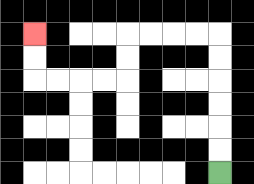{'start': '[9, 7]', 'end': '[1, 1]', 'path_directions': 'U,U,U,U,U,U,L,L,L,L,D,D,L,L,L,L,U,U', 'path_coordinates': '[[9, 7], [9, 6], [9, 5], [9, 4], [9, 3], [9, 2], [9, 1], [8, 1], [7, 1], [6, 1], [5, 1], [5, 2], [5, 3], [4, 3], [3, 3], [2, 3], [1, 3], [1, 2], [1, 1]]'}